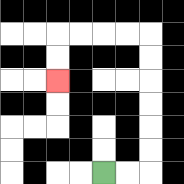{'start': '[4, 7]', 'end': '[2, 3]', 'path_directions': 'R,R,U,U,U,U,U,U,L,L,L,L,D,D', 'path_coordinates': '[[4, 7], [5, 7], [6, 7], [6, 6], [6, 5], [6, 4], [6, 3], [6, 2], [6, 1], [5, 1], [4, 1], [3, 1], [2, 1], [2, 2], [2, 3]]'}